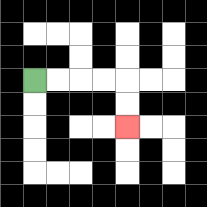{'start': '[1, 3]', 'end': '[5, 5]', 'path_directions': 'R,R,R,R,D,D', 'path_coordinates': '[[1, 3], [2, 3], [3, 3], [4, 3], [5, 3], [5, 4], [5, 5]]'}